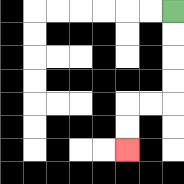{'start': '[7, 0]', 'end': '[5, 6]', 'path_directions': 'D,D,D,D,L,L,D,D', 'path_coordinates': '[[7, 0], [7, 1], [7, 2], [7, 3], [7, 4], [6, 4], [5, 4], [5, 5], [5, 6]]'}